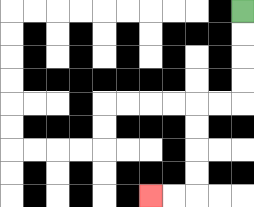{'start': '[10, 0]', 'end': '[6, 8]', 'path_directions': 'D,D,D,D,L,L,D,D,D,D,L,L', 'path_coordinates': '[[10, 0], [10, 1], [10, 2], [10, 3], [10, 4], [9, 4], [8, 4], [8, 5], [8, 6], [8, 7], [8, 8], [7, 8], [6, 8]]'}